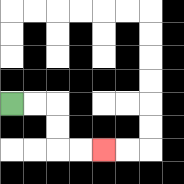{'start': '[0, 4]', 'end': '[4, 6]', 'path_directions': 'R,R,D,D,R,R', 'path_coordinates': '[[0, 4], [1, 4], [2, 4], [2, 5], [2, 6], [3, 6], [4, 6]]'}